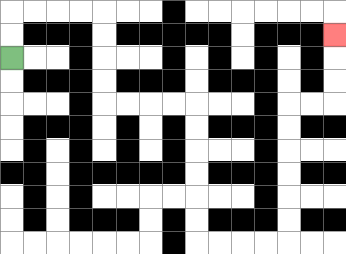{'start': '[0, 2]', 'end': '[14, 1]', 'path_directions': 'U,U,R,R,R,R,D,D,D,D,R,R,R,R,D,D,D,D,D,D,R,R,R,R,U,U,U,U,U,U,R,R,U,U,U', 'path_coordinates': '[[0, 2], [0, 1], [0, 0], [1, 0], [2, 0], [3, 0], [4, 0], [4, 1], [4, 2], [4, 3], [4, 4], [5, 4], [6, 4], [7, 4], [8, 4], [8, 5], [8, 6], [8, 7], [8, 8], [8, 9], [8, 10], [9, 10], [10, 10], [11, 10], [12, 10], [12, 9], [12, 8], [12, 7], [12, 6], [12, 5], [12, 4], [13, 4], [14, 4], [14, 3], [14, 2], [14, 1]]'}